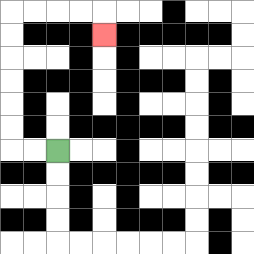{'start': '[2, 6]', 'end': '[4, 1]', 'path_directions': 'L,L,U,U,U,U,U,U,R,R,R,R,D', 'path_coordinates': '[[2, 6], [1, 6], [0, 6], [0, 5], [0, 4], [0, 3], [0, 2], [0, 1], [0, 0], [1, 0], [2, 0], [3, 0], [4, 0], [4, 1]]'}